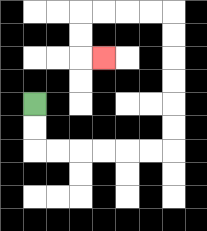{'start': '[1, 4]', 'end': '[4, 2]', 'path_directions': 'D,D,R,R,R,R,R,R,U,U,U,U,U,U,L,L,L,L,D,D,R', 'path_coordinates': '[[1, 4], [1, 5], [1, 6], [2, 6], [3, 6], [4, 6], [5, 6], [6, 6], [7, 6], [7, 5], [7, 4], [7, 3], [7, 2], [7, 1], [7, 0], [6, 0], [5, 0], [4, 0], [3, 0], [3, 1], [3, 2], [4, 2]]'}